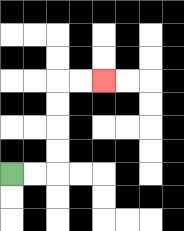{'start': '[0, 7]', 'end': '[4, 3]', 'path_directions': 'R,R,U,U,U,U,R,R', 'path_coordinates': '[[0, 7], [1, 7], [2, 7], [2, 6], [2, 5], [2, 4], [2, 3], [3, 3], [4, 3]]'}